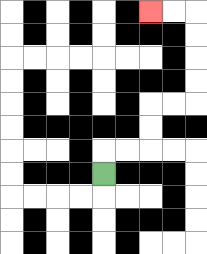{'start': '[4, 7]', 'end': '[6, 0]', 'path_directions': 'U,R,R,U,U,R,R,U,U,U,U,L,L', 'path_coordinates': '[[4, 7], [4, 6], [5, 6], [6, 6], [6, 5], [6, 4], [7, 4], [8, 4], [8, 3], [8, 2], [8, 1], [8, 0], [7, 0], [6, 0]]'}